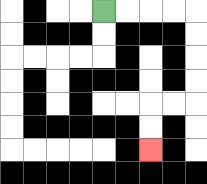{'start': '[4, 0]', 'end': '[6, 6]', 'path_directions': 'R,R,R,R,D,D,D,D,L,L,D,D', 'path_coordinates': '[[4, 0], [5, 0], [6, 0], [7, 0], [8, 0], [8, 1], [8, 2], [8, 3], [8, 4], [7, 4], [6, 4], [6, 5], [6, 6]]'}